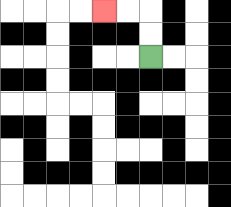{'start': '[6, 2]', 'end': '[4, 0]', 'path_directions': 'U,U,L,L', 'path_coordinates': '[[6, 2], [6, 1], [6, 0], [5, 0], [4, 0]]'}